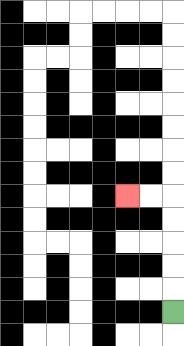{'start': '[7, 13]', 'end': '[5, 8]', 'path_directions': 'U,U,U,U,U,L,L', 'path_coordinates': '[[7, 13], [7, 12], [7, 11], [7, 10], [7, 9], [7, 8], [6, 8], [5, 8]]'}